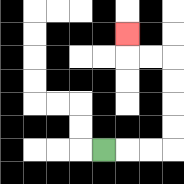{'start': '[4, 6]', 'end': '[5, 1]', 'path_directions': 'R,R,R,U,U,U,U,L,L,U', 'path_coordinates': '[[4, 6], [5, 6], [6, 6], [7, 6], [7, 5], [7, 4], [7, 3], [7, 2], [6, 2], [5, 2], [5, 1]]'}